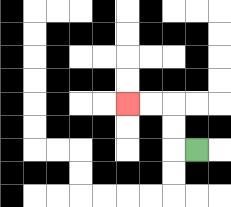{'start': '[8, 6]', 'end': '[5, 4]', 'path_directions': 'L,U,U,L,L', 'path_coordinates': '[[8, 6], [7, 6], [7, 5], [7, 4], [6, 4], [5, 4]]'}